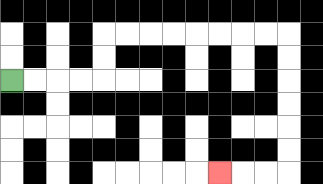{'start': '[0, 3]', 'end': '[9, 7]', 'path_directions': 'R,R,R,R,U,U,R,R,R,R,R,R,R,R,D,D,D,D,D,D,L,L,L', 'path_coordinates': '[[0, 3], [1, 3], [2, 3], [3, 3], [4, 3], [4, 2], [4, 1], [5, 1], [6, 1], [7, 1], [8, 1], [9, 1], [10, 1], [11, 1], [12, 1], [12, 2], [12, 3], [12, 4], [12, 5], [12, 6], [12, 7], [11, 7], [10, 7], [9, 7]]'}